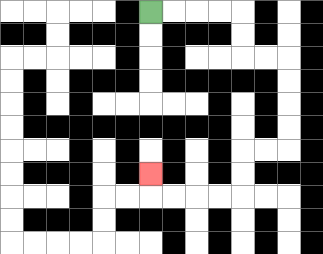{'start': '[6, 0]', 'end': '[6, 7]', 'path_directions': 'R,R,R,R,D,D,R,R,D,D,D,D,L,L,D,D,L,L,L,L,U', 'path_coordinates': '[[6, 0], [7, 0], [8, 0], [9, 0], [10, 0], [10, 1], [10, 2], [11, 2], [12, 2], [12, 3], [12, 4], [12, 5], [12, 6], [11, 6], [10, 6], [10, 7], [10, 8], [9, 8], [8, 8], [7, 8], [6, 8], [6, 7]]'}